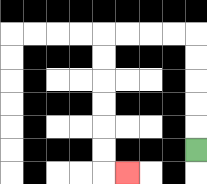{'start': '[8, 6]', 'end': '[5, 7]', 'path_directions': 'U,U,U,U,U,L,L,L,L,D,D,D,D,D,D,R', 'path_coordinates': '[[8, 6], [8, 5], [8, 4], [8, 3], [8, 2], [8, 1], [7, 1], [6, 1], [5, 1], [4, 1], [4, 2], [4, 3], [4, 4], [4, 5], [4, 6], [4, 7], [5, 7]]'}